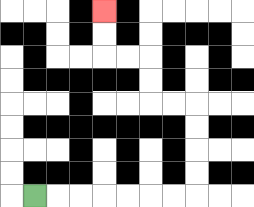{'start': '[1, 8]', 'end': '[4, 0]', 'path_directions': 'R,R,R,R,R,R,R,U,U,U,U,L,L,U,U,L,L,U,U', 'path_coordinates': '[[1, 8], [2, 8], [3, 8], [4, 8], [5, 8], [6, 8], [7, 8], [8, 8], [8, 7], [8, 6], [8, 5], [8, 4], [7, 4], [6, 4], [6, 3], [6, 2], [5, 2], [4, 2], [4, 1], [4, 0]]'}